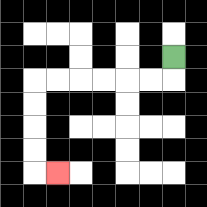{'start': '[7, 2]', 'end': '[2, 7]', 'path_directions': 'D,L,L,L,L,L,L,D,D,D,D,R', 'path_coordinates': '[[7, 2], [7, 3], [6, 3], [5, 3], [4, 3], [3, 3], [2, 3], [1, 3], [1, 4], [1, 5], [1, 6], [1, 7], [2, 7]]'}